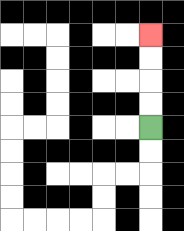{'start': '[6, 5]', 'end': '[6, 1]', 'path_directions': 'U,U,U,U', 'path_coordinates': '[[6, 5], [6, 4], [6, 3], [6, 2], [6, 1]]'}